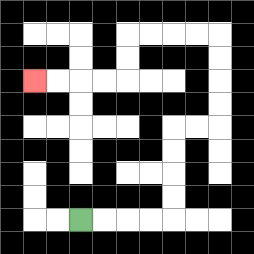{'start': '[3, 9]', 'end': '[1, 3]', 'path_directions': 'R,R,R,R,U,U,U,U,R,R,U,U,U,U,L,L,L,L,D,D,L,L,L,L', 'path_coordinates': '[[3, 9], [4, 9], [5, 9], [6, 9], [7, 9], [7, 8], [7, 7], [7, 6], [7, 5], [8, 5], [9, 5], [9, 4], [9, 3], [9, 2], [9, 1], [8, 1], [7, 1], [6, 1], [5, 1], [5, 2], [5, 3], [4, 3], [3, 3], [2, 3], [1, 3]]'}